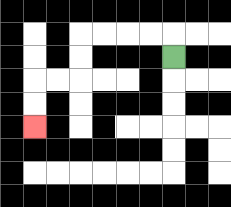{'start': '[7, 2]', 'end': '[1, 5]', 'path_directions': 'U,L,L,L,L,D,D,L,L,D,D', 'path_coordinates': '[[7, 2], [7, 1], [6, 1], [5, 1], [4, 1], [3, 1], [3, 2], [3, 3], [2, 3], [1, 3], [1, 4], [1, 5]]'}